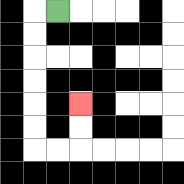{'start': '[2, 0]', 'end': '[3, 4]', 'path_directions': 'L,D,D,D,D,D,D,R,R,U,U', 'path_coordinates': '[[2, 0], [1, 0], [1, 1], [1, 2], [1, 3], [1, 4], [1, 5], [1, 6], [2, 6], [3, 6], [3, 5], [3, 4]]'}